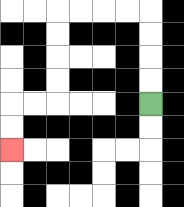{'start': '[6, 4]', 'end': '[0, 6]', 'path_directions': 'U,U,U,U,L,L,L,L,D,D,D,D,L,L,D,D', 'path_coordinates': '[[6, 4], [6, 3], [6, 2], [6, 1], [6, 0], [5, 0], [4, 0], [3, 0], [2, 0], [2, 1], [2, 2], [2, 3], [2, 4], [1, 4], [0, 4], [0, 5], [0, 6]]'}